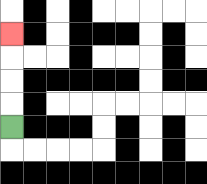{'start': '[0, 5]', 'end': '[0, 1]', 'path_directions': 'U,U,U,U', 'path_coordinates': '[[0, 5], [0, 4], [0, 3], [0, 2], [0, 1]]'}